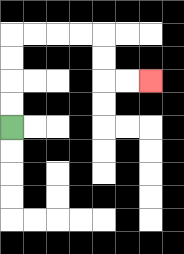{'start': '[0, 5]', 'end': '[6, 3]', 'path_directions': 'U,U,U,U,R,R,R,R,D,D,R,R', 'path_coordinates': '[[0, 5], [0, 4], [0, 3], [0, 2], [0, 1], [1, 1], [2, 1], [3, 1], [4, 1], [4, 2], [4, 3], [5, 3], [6, 3]]'}